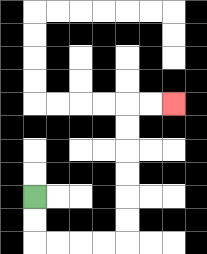{'start': '[1, 8]', 'end': '[7, 4]', 'path_directions': 'D,D,R,R,R,R,U,U,U,U,U,U,R,R', 'path_coordinates': '[[1, 8], [1, 9], [1, 10], [2, 10], [3, 10], [4, 10], [5, 10], [5, 9], [5, 8], [5, 7], [5, 6], [5, 5], [5, 4], [6, 4], [7, 4]]'}